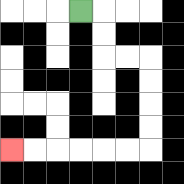{'start': '[3, 0]', 'end': '[0, 6]', 'path_directions': 'R,D,D,R,R,D,D,D,D,L,L,L,L,L,L', 'path_coordinates': '[[3, 0], [4, 0], [4, 1], [4, 2], [5, 2], [6, 2], [6, 3], [6, 4], [6, 5], [6, 6], [5, 6], [4, 6], [3, 6], [2, 6], [1, 6], [0, 6]]'}